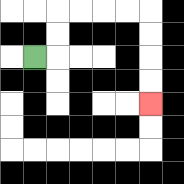{'start': '[1, 2]', 'end': '[6, 4]', 'path_directions': 'R,U,U,R,R,R,R,D,D,D,D', 'path_coordinates': '[[1, 2], [2, 2], [2, 1], [2, 0], [3, 0], [4, 0], [5, 0], [6, 0], [6, 1], [6, 2], [6, 3], [6, 4]]'}